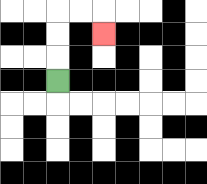{'start': '[2, 3]', 'end': '[4, 1]', 'path_directions': 'U,U,U,R,R,D', 'path_coordinates': '[[2, 3], [2, 2], [2, 1], [2, 0], [3, 0], [4, 0], [4, 1]]'}